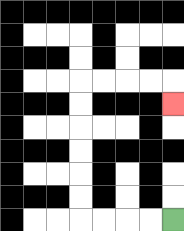{'start': '[7, 9]', 'end': '[7, 4]', 'path_directions': 'L,L,L,L,U,U,U,U,U,U,R,R,R,R,D', 'path_coordinates': '[[7, 9], [6, 9], [5, 9], [4, 9], [3, 9], [3, 8], [3, 7], [3, 6], [3, 5], [3, 4], [3, 3], [4, 3], [5, 3], [6, 3], [7, 3], [7, 4]]'}